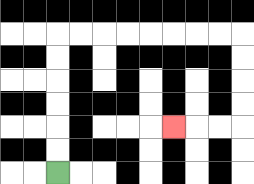{'start': '[2, 7]', 'end': '[7, 5]', 'path_directions': 'U,U,U,U,U,U,R,R,R,R,R,R,R,R,D,D,D,D,L,L,L', 'path_coordinates': '[[2, 7], [2, 6], [2, 5], [2, 4], [2, 3], [2, 2], [2, 1], [3, 1], [4, 1], [5, 1], [6, 1], [7, 1], [8, 1], [9, 1], [10, 1], [10, 2], [10, 3], [10, 4], [10, 5], [9, 5], [8, 5], [7, 5]]'}